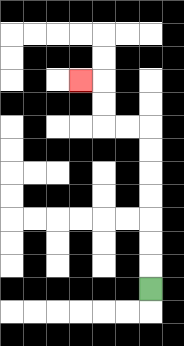{'start': '[6, 12]', 'end': '[3, 3]', 'path_directions': 'U,U,U,U,U,U,U,L,L,U,U,L', 'path_coordinates': '[[6, 12], [6, 11], [6, 10], [6, 9], [6, 8], [6, 7], [6, 6], [6, 5], [5, 5], [4, 5], [4, 4], [4, 3], [3, 3]]'}